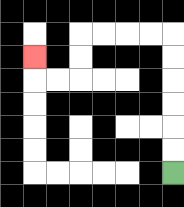{'start': '[7, 7]', 'end': '[1, 2]', 'path_directions': 'U,U,U,U,U,U,L,L,L,L,D,D,L,L,U', 'path_coordinates': '[[7, 7], [7, 6], [7, 5], [7, 4], [7, 3], [7, 2], [7, 1], [6, 1], [5, 1], [4, 1], [3, 1], [3, 2], [3, 3], [2, 3], [1, 3], [1, 2]]'}